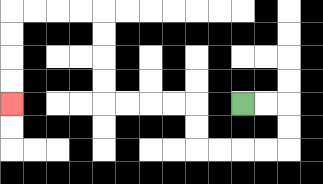{'start': '[10, 4]', 'end': '[0, 4]', 'path_directions': 'R,R,D,D,L,L,L,L,U,U,L,L,L,L,U,U,U,U,L,L,L,L,D,D,D,D', 'path_coordinates': '[[10, 4], [11, 4], [12, 4], [12, 5], [12, 6], [11, 6], [10, 6], [9, 6], [8, 6], [8, 5], [8, 4], [7, 4], [6, 4], [5, 4], [4, 4], [4, 3], [4, 2], [4, 1], [4, 0], [3, 0], [2, 0], [1, 0], [0, 0], [0, 1], [0, 2], [0, 3], [0, 4]]'}